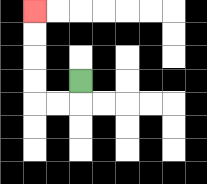{'start': '[3, 3]', 'end': '[1, 0]', 'path_directions': 'D,L,L,U,U,U,U', 'path_coordinates': '[[3, 3], [3, 4], [2, 4], [1, 4], [1, 3], [1, 2], [1, 1], [1, 0]]'}